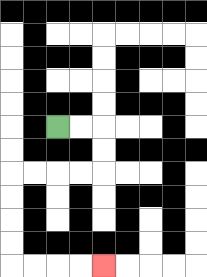{'start': '[2, 5]', 'end': '[4, 11]', 'path_directions': 'R,R,D,D,L,L,L,L,D,D,D,D,R,R,R,R', 'path_coordinates': '[[2, 5], [3, 5], [4, 5], [4, 6], [4, 7], [3, 7], [2, 7], [1, 7], [0, 7], [0, 8], [0, 9], [0, 10], [0, 11], [1, 11], [2, 11], [3, 11], [4, 11]]'}